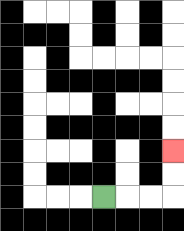{'start': '[4, 8]', 'end': '[7, 6]', 'path_directions': 'R,R,R,U,U', 'path_coordinates': '[[4, 8], [5, 8], [6, 8], [7, 8], [7, 7], [7, 6]]'}